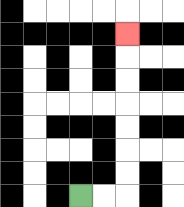{'start': '[3, 8]', 'end': '[5, 1]', 'path_directions': 'R,R,U,U,U,U,U,U,U', 'path_coordinates': '[[3, 8], [4, 8], [5, 8], [5, 7], [5, 6], [5, 5], [5, 4], [5, 3], [5, 2], [5, 1]]'}